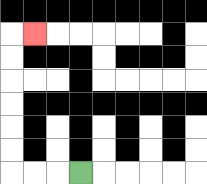{'start': '[3, 7]', 'end': '[1, 1]', 'path_directions': 'L,L,L,U,U,U,U,U,U,R', 'path_coordinates': '[[3, 7], [2, 7], [1, 7], [0, 7], [0, 6], [0, 5], [0, 4], [0, 3], [0, 2], [0, 1], [1, 1]]'}